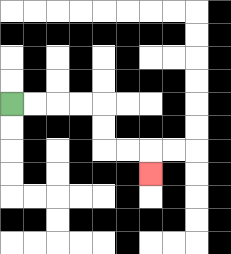{'start': '[0, 4]', 'end': '[6, 7]', 'path_directions': 'R,R,R,R,D,D,R,R,D', 'path_coordinates': '[[0, 4], [1, 4], [2, 4], [3, 4], [4, 4], [4, 5], [4, 6], [5, 6], [6, 6], [6, 7]]'}